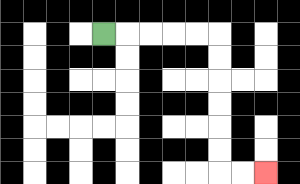{'start': '[4, 1]', 'end': '[11, 7]', 'path_directions': 'R,R,R,R,R,D,D,D,D,D,D,R,R', 'path_coordinates': '[[4, 1], [5, 1], [6, 1], [7, 1], [8, 1], [9, 1], [9, 2], [9, 3], [9, 4], [9, 5], [9, 6], [9, 7], [10, 7], [11, 7]]'}